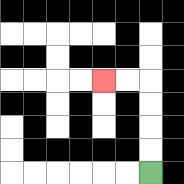{'start': '[6, 7]', 'end': '[4, 3]', 'path_directions': 'U,U,U,U,L,L', 'path_coordinates': '[[6, 7], [6, 6], [6, 5], [6, 4], [6, 3], [5, 3], [4, 3]]'}